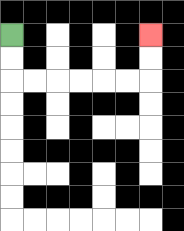{'start': '[0, 1]', 'end': '[6, 1]', 'path_directions': 'D,D,R,R,R,R,R,R,U,U', 'path_coordinates': '[[0, 1], [0, 2], [0, 3], [1, 3], [2, 3], [3, 3], [4, 3], [5, 3], [6, 3], [6, 2], [6, 1]]'}